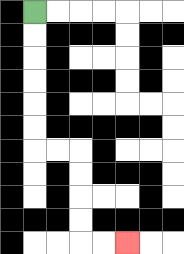{'start': '[1, 0]', 'end': '[5, 10]', 'path_directions': 'D,D,D,D,D,D,R,R,D,D,D,D,R,R', 'path_coordinates': '[[1, 0], [1, 1], [1, 2], [1, 3], [1, 4], [1, 5], [1, 6], [2, 6], [3, 6], [3, 7], [3, 8], [3, 9], [3, 10], [4, 10], [5, 10]]'}